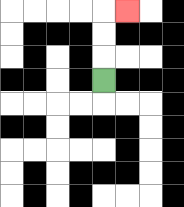{'start': '[4, 3]', 'end': '[5, 0]', 'path_directions': 'U,U,U,R', 'path_coordinates': '[[4, 3], [4, 2], [4, 1], [4, 0], [5, 0]]'}